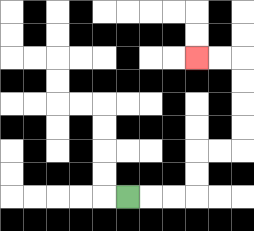{'start': '[5, 8]', 'end': '[8, 2]', 'path_directions': 'R,R,R,U,U,R,R,U,U,U,U,L,L', 'path_coordinates': '[[5, 8], [6, 8], [7, 8], [8, 8], [8, 7], [8, 6], [9, 6], [10, 6], [10, 5], [10, 4], [10, 3], [10, 2], [9, 2], [8, 2]]'}